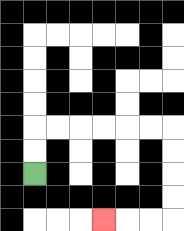{'start': '[1, 7]', 'end': '[4, 9]', 'path_directions': 'U,U,R,R,R,R,R,R,D,D,D,D,L,L,L', 'path_coordinates': '[[1, 7], [1, 6], [1, 5], [2, 5], [3, 5], [4, 5], [5, 5], [6, 5], [7, 5], [7, 6], [7, 7], [7, 8], [7, 9], [6, 9], [5, 9], [4, 9]]'}